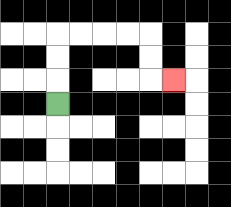{'start': '[2, 4]', 'end': '[7, 3]', 'path_directions': 'U,U,U,R,R,R,R,D,D,R', 'path_coordinates': '[[2, 4], [2, 3], [2, 2], [2, 1], [3, 1], [4, 1], [5, 1], [6, 1], [6, 2], [6, 3], [7, 3]]'}